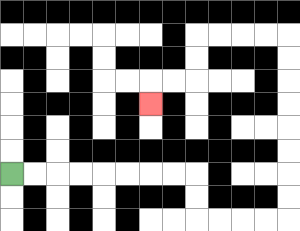{'start': '[0, 7]', 'end': '[6, 4]', 'path_directions': 'R,R,R,R,R,R,R,R,D,D,R,R,R,R,U,U,U,U,U,U,U,U,L,L,L,L,D,D,L,L,D', 'path_coordinates': '[[0, 7], [1, 7], [2, 7], [3, 7], [4, 7], [5, 7], [6, 7], [7, 7], [8, 7], [8, 8], [8, 9], [9, 9], [10, 9], [11, 9], [12, 9], [12, 8], [12, 7], [12, 6], [12, 5], [12, 4], [12, 3], [12, 2], [12, 1], [11, 1], [10, 1], [9, 1], [8, 1], [8, 2], [8, 3], [7, 3], [6, 3], [6, 4]]'}